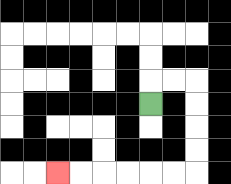{'start': '[6, 4]', 'end': '[2, 7]', 'path_directions': 'U,R,R,D,D,D,D,L,L,L,L,L,L', 'path_coordinates': '[[6, 4], [6, 3], [7, 3], [8, 3], [8, 4], [8, 5], [8, 6], [8, 7], [7, 7], [6, 7], [5, 7], [4, 7], [3, 7], [2, 7]]'}